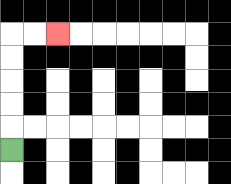{'start': '[0, 6]', 'end': '[2, 1]', 'path_directions': 'U,U,U,U,U,R,R', 'path_coordinates': '[[0, 6], [0, 5], [0, 4], [0, 3], [0, 2], [0, 1], [1, 1], [2, 1]]'}